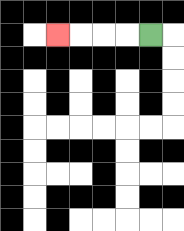{'start': '[6, 1]', 'end': '[2, 1]', 'path_directions': 'L,L,L,L', 'path_coordinates': '[[6, 1], [5, 1], [4, 1], [3, 1], [2, 1]]'}